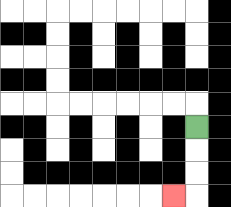{'start': '[8, 5]', 'end': '[7, 8]', 'path_directions': 'D,D,D,L', 'path_coordinates': '[[8, 5], [8, 6], [8, 7], [8, 8], [7, 8]]'}